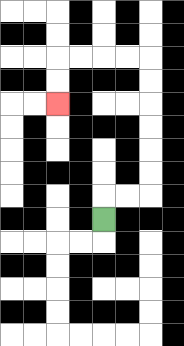{'start': '[4, 9]', 'end': '[2, 4]', 'path_directions': 'U,R,R,U,U,U,U,U,U,L,L,L,L,D,D', 'path_coordinates': '[[4, 9], [4, 8], [5, 8], [6, 8], [6, 7], [6, 6], [6, 5], [6, 4], [6, 3], [6, 2], [5, 2], [4, 2], [3, 2], [2, 2], [2, 3], [2, 4]]'}